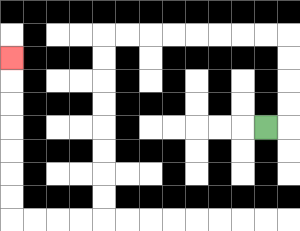{'start': '[11, 5]', 'end': '[0, 2]', 'path_directions': 'R,U,U,U,U,L,L,L,L,L,L,L,L,D,D,D,D,D,D,D,D,L,L,L,L,U,U,U,U,U,U,U', 'path_coordinates': '[[11, 5], [12, 5], [12, 4], [12, 3], [12, 2], [12, 1], [11, 1], [10, 1], [9, 1], [8, 1], [7, 1], [6, 1], [5, 1], [4, 1], [4, 2], [4, 3], [4, 4], [4, 5], [4, 6], [4, 7], [4, 8], [4, 9], [3, 9], [2, 9], [1, 9], [0, 9], [0, 8], [0, 7], [0, 6], [0, 5], [0, 4], [0, 3], [0, 2]]'}